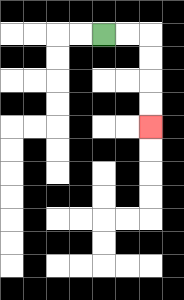{'start': '[4, 1]', 'end': '[6, 5]', 'path_directions': 'R,R,D,D,D,D', 'path_coordinates': '[[4, 1], [5, 1], [6, 1], [6, 2], [6, 3], [6, 4], [6, 5]]'}